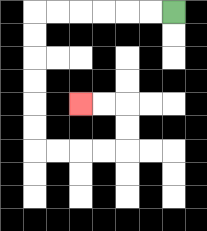{'start': '[7, 0]', 'end': '[3, 4]', 'path_directions': 'L,L,L,L,L,L,D,D,D,D,D,D,R,R,R,R,U,U,L,L', 'path_coordinates': '[[7, 0], [6, 0], [5, 0], [4, 0], [3, 0], [2, 0], [1, 0], [1, 1], [1, 2], [1, 3], [1, 4], [1, 5], [1, 6], [2, 6], [3, 6], [4, 6], [5, 6], [5, 5], [5, 4], [4, 4], [3, 4]]'}